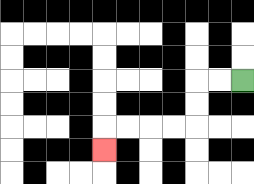{'start': '[10, 3]', 'end': '[4, 6]', 'path_directions': 'L,L,D,D,L,L,L,L,D', 'path_coordinates': '[[10, 3], [9, 3], [8, 3], [8, 4], [8, 5], [7, 5], [6, 5], [5, 5], [4, 5], [4, 6]]'}